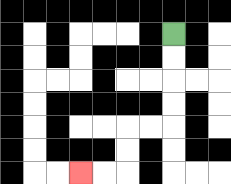{'start': '[7, 1]', 'end': '[3, 7]', 'path_directions': 'D,D,D,D,L,L,D,D,L,L', 'path_coordinates': '[[7, 1], [7, 2], [7, 3], [7, 4], [7, 5], [6, 5], [5, 5], [5, 6], [5, 7], [4, 7], [3, 7]]'}